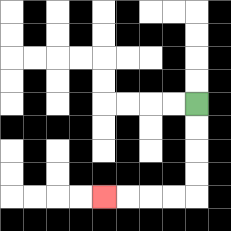{'start': '[8, 4]', 'end': '[4, 8]', 'path_directions': 'D,D,D,D,L,L,L,L', 'path_coordinates': '[[8, 4], [8, 5], [8, 6], [8, 7], [8, 8], [7, 8], [6, 8], [5, 8], [4, 8]]'}